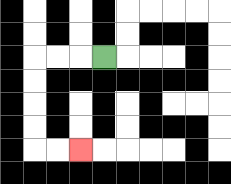{'start': '[4, 2]', 'end': '[3, 6]', 'path_directions': 'L,L,L,D,D,D,D,R,R', 'path_coordinates': '[[4, 2], [3, 2], [2, 2], [1, 2], [1, 3], [1, 4], [1, 5], [1, 6], [2, 6], [3, 6]]'}